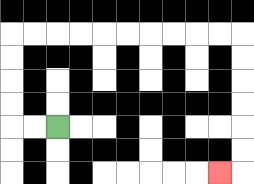{'start': '[2, 5]', 'end': '[9, 7]', 'path_directions': 'L,L,U,U,U,U,R,R,R,R,R,R,R,R,R,R,D,D,D,D,D,D,L', 'path_coordinates': '[[2, 5], [1, 5], [0, 5], [0, 4], [0, 3], [0, 2], [0, 1], [1, 1], [2, 1], [3, 1], [4, 1], [5, 1], [6, 1], [7, 1], [8, 1], [9, 1], [10, 1], [10, 2], [10, 3], [10, 4], [10, 5], [10, 6], [10, 7], [9, 7]]'}